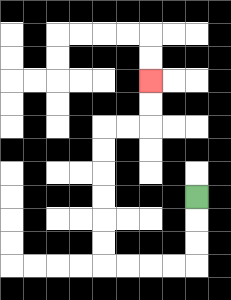{'start': '[8, 8]', 'end': '[6, 3]', 'path_directions': 'D,D,D,L,L,L,L,U,U,U,U,U,U,R,R,U,U', 'path_coordinates': '[[8, 8], [8, 9], [8, 10], [8, 11], [7, 11], [6, 11], [5, 11], [4, 11], [4, 10], [4, 9], [4, 8], [4, 7], [4, 6], [4, 5], [5, 5], [6, 5], [6, 4], [6, 3]]'}